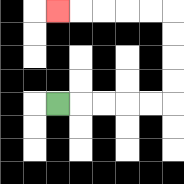{'start': '[2, 4]', 'end': '[2, 0]', 'path_directions': 'R,R,R,R,R,U,U,U,U,L,L,L,L,L', 'path_coordinates': '[[2, 4], [3, 4], [4, 4], [5, 4], [6, 4], [7, 4], [7, 3], [7, 2], [7, 1], [7, 0], [6, 0], [5, 0], [4, 0], [3, 0], [2, 0]]'}